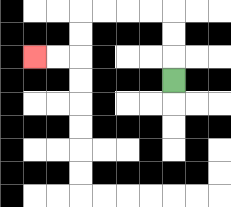{'start': '[7, 3]', 'end': '[1, 2]', 'path_directions': 'U,U,U,L,L,L,L,D,D,L,L', 'path_coordinates': '[[7, 3], [7, 2], [7, 1], [7, 0], [6, 0], [5, 0], [4, 0], [3, 0], [3, 1], [3, 2], [2, 2], [1, 2]]'}